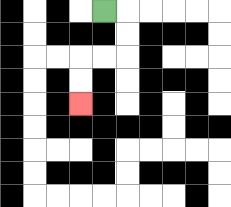{'start': '[4, 0]', 'end': '[3, 4]', 'path_directions': 'R,D,D,L,L,D,D', 'path_coordinates': '[[4, 0], [5, 0], [5, 1], [5, 2], [4, 2], [3, 2], [3, 3], [3, 4]]'}